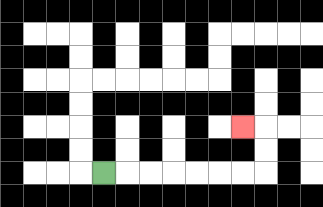{'start': '[4, 7]', 'end': '[10, 5]', 'path_directions': 'R,R,R,R,R,R,R,U,U,L', 'path_coordinates': '[[4, 7], [5, 7], [6, 7], [7, 7], [8, 7], [9, 7], [10, 7], [11, 7], [11, 6], [11, 5], [10, 5]]'}